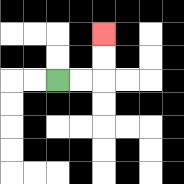{'start': '[2, 3]', 'end': '[4, 1]', 'path_directions': 'R,R,U,U', 'path_coordinates': '[[2, 3], [3, 3], [4, 3], [4, 2], [4, 1]]'}